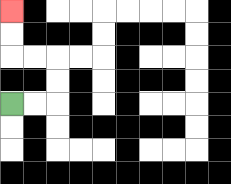{'start': '[0, 4]', 'end': '[0, 0]', 'path_directions': 'R,R,U,U,L,L,U,U', 'path_coordinates': '[[0, 4], [1, 4], [2, 4], [2, 3], [2, 2], [1, 2], [0, 2], [0, 1], [0, 0]]'}